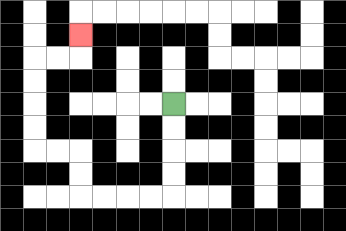{'start': '[7, 4]', 'end': '[3, 1]', 'path_directions': 'D,D,D,D,L,L,L,L,U,U,L,L,U,U,U,U,R,R,U', 'path_coordinates': '[[7, 4], [7, 5], [7, 6], [7, 7], [7, 8], [6, 8], [5, 8], [4, 8], [3, 8], [3, 7], [3, 6], [2, 6], [1, 6], [1, 5], [1, 4], [1, 3], [1, 2], [2, 2], [3, 2], [3, 1]]'}